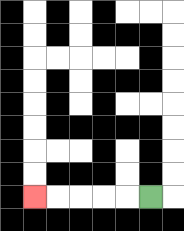{'start': '[6, 8]', 'end': '[1, 8]', 'path_directions': 'L,L,L,L,L', 'path_coordinates': '[[6, 8], [5, 8], [4, 8], [3, 8], [2, 8], [1, 8]]'}